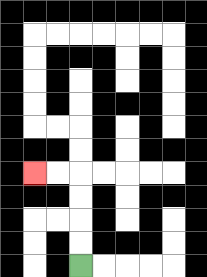{'start': '[3, 11]', 'end': '[1, 7]', 'path_directions': 'U,U,U,U,L,L', 'path_coordinates': '[[3, 11], [3, 10], [3, 9], [3, 8], [3, 7], [2, 7], [1, 7]]'}